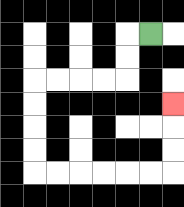{'start': '[6, 1]', 'end': '[7, 4]', 'path_directions': 'L,D,D,L,L,L,L,D,D,D,D,R,R,R,R,R,R,U,U,U', 'path_coordinates': '[[6, 1], [5, 1], [5, 2], [5, 3], [4, 3], [3, 3], [2, 3], [1, 3], [1, 4], [1, 5], [1, 6], [1, 7], [2, 7], [3, 7], [4, 7], [5, 7], [6, 7], [7, 7], [7, 6], [7, 5], [7, 4]]'}